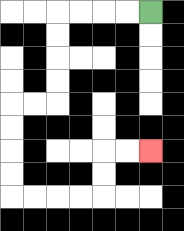{'start': '[6, 0]', 'end': '[6, 6]', 'path_directions': 'L,L,L,L,D,D,D,D,L,L,D,D,D,D,R,R,R,R,U,U,R,R', 'path_coordinates': '[[6, 0], [5, 0], [4, 0], [3, 0], [2, 0], [2, 1], [2, 2], [2, 3], [2, 4], [1, 4], [0, 4], [0, 5], [0, 6], [0, 7], [0, 8], [1, 8], [2, 8], [3, 8], [4, 8], [4, 7], [4, 6], [5, 6], [6, 6]]'}